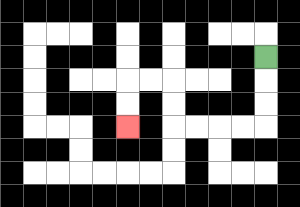{'start': '[11, 2]', 'end': '[5, 5]', 'path_directions': 'D,D,D,L,L,L,L,U,U,L,L,D,D', 'path_coordinates': '[[11, 2], [11, 3], [11, 4], [11, 5], [10, 5], [9, 5], [8, 5], [7, 5], [7, 4], [7, 3], [6, 3], [5, 3], [5, 4], [5, 5]]'}